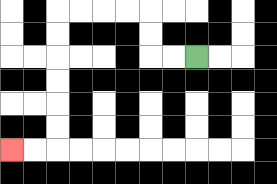{'start': '[8, 2]', 'end': '[0, 6]', 'path_directions': 'L,L,U,U,L,L,L,L,D,D,D,D,D,D,L,L', 'path_coordinates': '[[8, 2], [7, 2], [6, 2], [6, 1], [6, 0], [5, 0], [4, 0], [3, 0], [2, 0], [2, 1], [2, 2], [2, 3], [2, 4], [2, 5], [2, 6], [1, 6], [0, 6]]'}